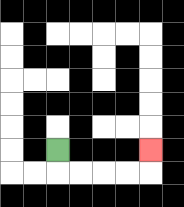{'start': '[2, 6]', 'end': '[6, 6]', 'path_directions': 'D,R,R,R,R,U', 'path_coordinates': '[[2, 6], [2, 7], [3, 7], [4, 7], [5, 7], [6, 7], [6, 6]]'}